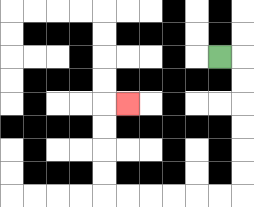{'start': '[9, 2]', 'end': '[5, 4]', 'path_directions': 'R,D,D,D,D,D,D,L,L,L,L,L,L,U,U,U,U,R', 'path_coordinates': '[[9, 2], [10, 2], [10, 3], [10, 4], [10, 5], [10, 6], [10, 7], [10, 8], [9, 8], [8, 8], [7, 8], [6, 8], [5, 8], [4, 8], [4, 7], [4, 6], [4, 5], [4, 4], [5, 4]]'}